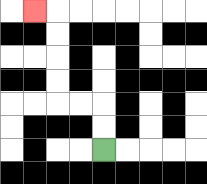{'start': '[4, 6]', 'end': '[1, 0]', 'path_directions': 'U,U,L,L,U,U,U,U,L', 'path_coordinates': '[[4, 6], [4, 5], [4, 4], [3, 4], [2, 4], [2, 3], [2, 2], [2, 1], [2, 0], [1, 0]]'}